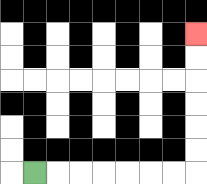{'start': '[1, 7]', 'end': '[8, 1]', 'path_directions': 'R,R,R,R,R,R,R,U,U,U,U,U,U', 'path_coordinates': '[[1, 7], [2, 7], [3, 7], [4, 7], [5, 7], [6, 7], [7, 7], [8, 7], [8, 6], [8, 5], [8, 4], [8, 3], [8, 2], [8, 1]]'}